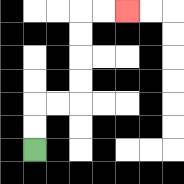{'start': '[1, 6]', 'end': '[5, 0]', 'path_directions': 'U,U,R,R,U,U,U,U,R,R', 'path_coordinates': '[[1, 6], [1, 5], [1, 4], [2, 4], [3, 4], [3, 3], [3, 2], [3, 1], [3, 0], [4, 0], [5, 0]]'}